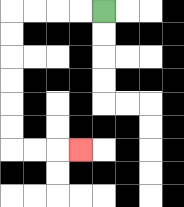{'start': '[4, 0]', 'end': '[3, 6]', 'path_directions': 'L,L,L,L,D,D,D,D,D,D,R,R,R', 'path_coordinates': '[[4, 0], [3, 0], [2, 0], [1, 0], [0, 0], [0, 1], [0, 2], [0, 3], [0, 4], [0, 5], [0, 6], [1, 6], [2, 6], [3, 6]]'}